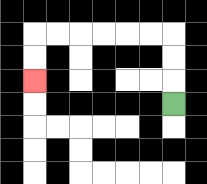{'start': '[7, 4]', 'end': '[1, 3]', 'path_directions': 'U,U,U,L,L,L,L,L,L,D,D', 'path_coordinates': '[[7, 4], [7, 3], [7, 2], [7, 1], [6, 1], [5, 1], [4, 1], [3, 1], [2, 1], [1, 1], [1, 2], [1, 3]]'}